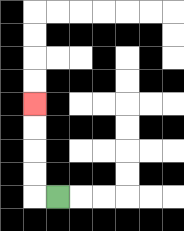{'start': '[2, 8]', 'end': '[1, 4]', 'path_directions': 'L,U,U,U,U', 'path_coordinates': '[[2, 8], [1, 8], [1, 7], [1, 6], [1, 5], [1, 4]]'}